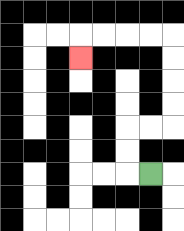{'start': '[6, 7]', 'end': '[3, 2]', 'path_directions': 'L,U,U,R,R,U,U,U,U,L,L,L,L,D', 'path_coordinates': '[[6, 7], [5, 7], [5, 6], [5, 5], [6, 5], [7, 5], [7, 4], [7, 3], [7, 2], [7, 1], [6, 1], [5, 1], [4, 1], [3, 1], [3, 2]]'}